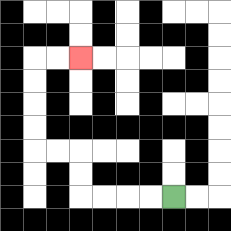{'start': '[7, 8]', 'end': '[3, 2]', 'path_directions': 'L,L,L,L,U,U,L,L,U,U,U,U,R,R', 'path_coordinates': '[[7, 8], [6, 8], [5, 8], [4, 8], [3, 8], [3, 7], [3, 6], [2, 6], [1, 6], [1, 5], [1, 4], [1, 3], [1, 2], [2, 2], [3, 2]]'}